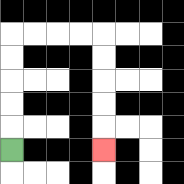{'start': '[0, 6]', 'end': '[4, 6]', 'path_directions': 'U,U,U,U,U,R,R,R,R,D,D,D,D,D', 'path_coordinates': '[[0, 6], [0, 5], [0, 4], [0, 3], [0, 2], [0, 1], [1, 1], [2, 1], [3, 1], [4, 1], [4, 2], [4, 3], [4, 4], [4, 5], [4, 6]]'}